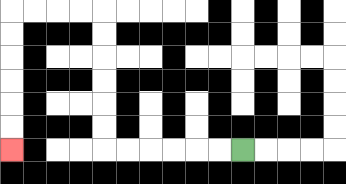{'start': '[10, 6]', 'end': '[0, 6]', 'path_directions': 'L,L,L,L,L,L,U,U,U,U,U,U,L,L,L,L,D,D,D,D,D,D', 'path_coordinates': '[[10, 6], [9, 6], [8, 6], [7, 6], [6, 6], [5, 6], [4, 6], [4, 5], [4, 4], [4, 3], [4, 2], [4, 1], [4, 0], [3, 0], [2, 0], [1, 0], [0, 0], [0, 1], [0, 2], [0, 3], [0, 4], [0, 5], [0, 6]]'}